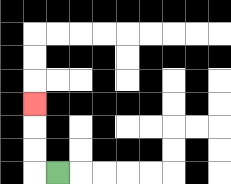{'start': '[2, 7]', 'end': '[1, 4]', 'path_directions': 'L,U,U,U', 'path_coordinates': '[[2, 7], [1, 7], [1, 6], [1, 5], [1, 4]]'}